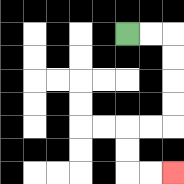{'start': '[5, 1]', 'end': '[7, 7]', 'path_directions': 'R,R,D,D,D,D,L,L,D,D,R,R', 'path_coordinates': '[[5, 1], [6, 1], [7, 1], [7, 2], [7, 3], [7, 4], [7, 5], [6, 5], [5, 5], [5, 6], [5, 7], [6, 7], [7, 7]]'}